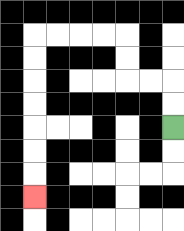{'start': '[7, 5]', 'end': '[1, 8]', 'path_directions': 'U,U,L,L,U,U,L,L,L,L,D,D,D,D,D,D,D', 'path_coordinates': '[[7, 5], [7, 4], [7, 3], [6, 3], [5, 3], [5, 2], [5, 1], [4, 1], [3, 1], [2, 1], [1, 1], [1, 2], [1, 3], [1, 4], [1, 5], [1, 6], [1, 7], [1, 8]]'}